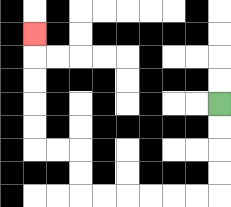{'start': '[9, 4]', 'end': '[1, 1]', 'path_directions': 'D,D,D,D,L,L,L,L,L,L,U,U,L,L,U,U,U,U,U', 'path_coordinates': '[[9, 4], [9, 5], [9, 6], [9, 7], [9, 8], [8, 8], [7, 8], [6, 8], [5, 8], [4, 8], [3, 8], [3, 7], [3, 6], [2, 6], [1, 6], [1, 5], [1, 4], [1, 3], [1, 2], [1, 1]]'}